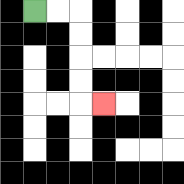{'start': '[1, 0]', 'end': '[4, 4]', 'path_directions': 'R,R,D,D,D,D,R', 'path_coordinates': '[[1, 0], [2, 0], [3, 0], [3, 1], [3, 2], [3, 3], [3, 4], [4, 4]]'}